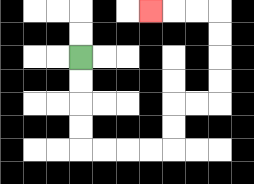{'start': '[3, 2]', 'end': '[6, 0]', 'path_directions': 'D,D,D,D,R,R,R,R,U,U,R,R,U,U,U,U,L,L,L', 'path_coordinates': '[[3, 2], [3, 3], [3, 4], [3, 5], [3, 6], [4, 6], [5, 6], [6, 6], [7, 6], [7, 5], [7, 4], [8, 4], [9, 4], [9, 3], [9, 2], [9, 1], [9, 0], [8, 0], [7, 0], [6, 0]]'}